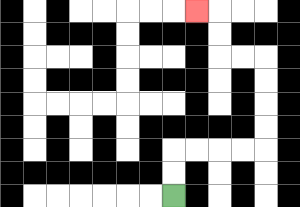{'start': '[7, 8]', 'end': '[8, 0]', 'path_directions': 'U,U,R,R,R,R,U,U,U,U,L,L,U,U,L', 'path_coordinates': '[[7, 8], [7, 7], [7, 6], [8, 6], [9, 6], [10, 6], [11, 6], [11, 5], [11, 4], [11, 3], [11, 2], [10, 2], [9, 2], [9, 1], [9, 0], [8, 0]]'}